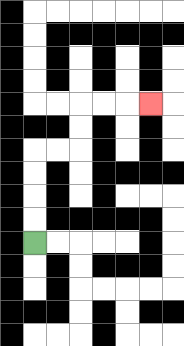{'start': '[1, 10]', 'end': '[6, 4]', 'path_directions': 'U,U,U,U,R,R,U,U,R,R,R', 'path_coordinates': '[[1, 10], [1, 9], [1, 8], [1, 7], [1, 6], [2, 6], [3, 6], [3, 5], [3, 4], [4, 4], [5, 4], [6, 4]]'}